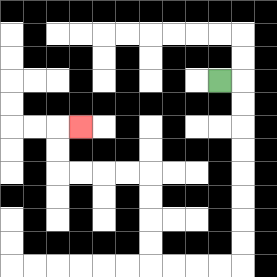{'start': '[9, 3]', 'end': '[3, 5]', 'path_directions': 'R,D,D,D,D,D,D,D,D,L,L,L,L,U,U,U,U,L,L,L,L,U,U,R', 'path_coordinates': '[[9, 3], [10, 3], [10, 4], [10, 5], [10, 6], [10, 7], [10, 8], [10, 9], [10, 10], [10, 11], [9, 11], [8, 11], [7, 11], [6, 11], [6, 10], [6, 9], [6, 8], [6, 7], [5, 7], [4, 7], [3, 7], [2, 7], [2, 6], [2, 5], [3, 5]]'}